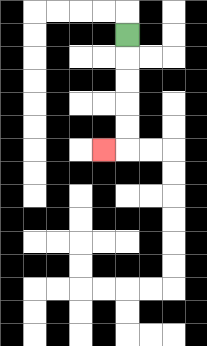{'start': '[5, 1]', 'end': '[4, 6]', 'path_directions': 'D,D,D,D,D,L', 'path_coordinates': '[[5, 1], [5, 2], [5, 3], [5, 4], [5, 5], [5, 6], [4, 6]]'}